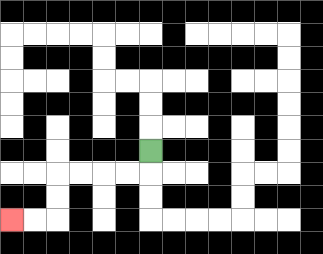{'start': '[6, 6]', 'end': '[0, 9]', 'path_directions': 'D,L,L,L,L,D,D,L,L', 'path_coordinates': '[[6, 6], [6, 7], [5, 7], [4, 7], [3, 7], [2, 7], [2, 8], [2, 9], [1, 9], [0, 9]]'}